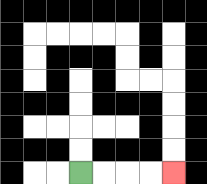{'start': '[3, 7]', 'end': '[7, 7]', 'path_directions': 'R,R,R,R', 'path_coordinates': '[[3, 7], [4, 7], [5, 7], [6, 7], [7, 7]]'}